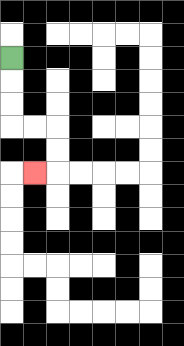{'start': '[0, 2]', 'end': '[1, 7]', 'path_directions': 'D,D,D,R,R,D,D,L', 'path_coordinates': '[[0, 2], [0, 3], [0, 4], [0, 5], [1, 5], [2, 5], [2, 6], [2, 7], [1, 7]]'}